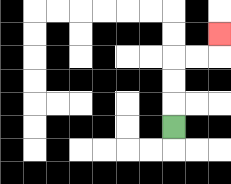{'start': '[7, 5]', 'end': '[9, 1]', 'path_directions': 'U,U,U,R,R,U', 'path_coordinates': '[[7, 5], [7, 4], [7, 3], [7, 2], [8, 2], [9, 2], [9, 1]]'}